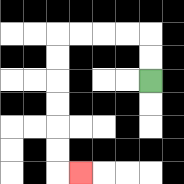{'start': '[6, 3]', 'end': '[3, 7]', 'path_directions': 'U,U,L,L,L,L,D,D,D,D,D,D,R', 'path_coordinates': '[[6, 3], [6, 2], [6, 1], [5, 1], [4, 1], [3, 1], [2, 1], [2, 2], [2, 3], [2, 4], [2, 5], [2, 6], [2, 7], [3, 7]]'}